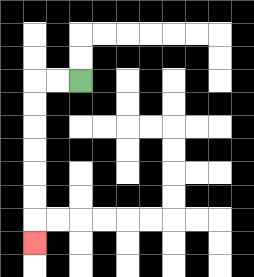{'start': '[3, 3]', 'end': '[1, 10]', 'path_directions': 'L,L,D,D,D,D,D,D,D', 'path_coordinates': '[[3, 3], [2, 3], [1, 3], [1, 4], [1, 5], [1, 6], [1, 7], [1, 8], [1, 9], [1, 10]]'}